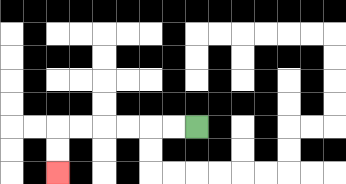{'start': '[8, 5]', 'end': '[2, 7]', 'path_directions': 'L,L,L,L,L,L,D,D', 'path_coordinates': '[[8, 5], [7, 5], [6, 5], [5, 5], [4, 5], [3, 5], [2, 5], [2, 6], [2, 7]]'}